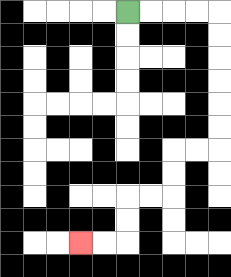{'start': '[5, 0]', 'end': '[3, 10]', 'path_directions': 'R,R,R,R,D,D,D,D,D,D,L,L,D,D,L,L,D,D,L,L', 'path_coordinates': '[[5, 0], [6, 0], [7, 0], [8, 0], [9, 0], [9, 1], [9, 2], [9, 3], [9, 4], [9, 5], [9, 6], [8, 6], [7, 6], [7, 7], [7, 8], [6, 8], [5, 8], [5, 9], [5, 10], [4, 10], [3, 10]]'}